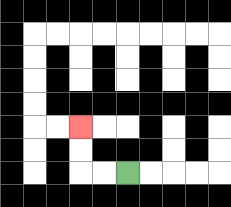{'start': '[5, 7]', 'end': '[3, 5]', 'path_directions': 'L,L,U,U', 'path_coordinates': '[[5, 7], [4, 7], [3, 7], [3, 6], [3, 5]]'}